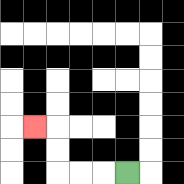{'start': '[5, 7]', 'end': '[1, 5]', 'path_directions': 'L,L,L,U,U,L', 'path_coordinates': '[[5, 7], [4, 7], [3, 7], [2, 7], [2, 6], [2, 5], [1, 5]]'}